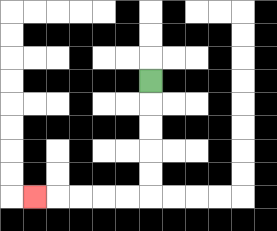{'start': '[6, 3]', 'end': '[1, 8]', 'path_directions': 'D,D,D,D,D,L,L,L,L,L', 'path_coordinates': '[[6, 3], [6, 4], [6, 5], [6, 6], [6, 7], [6, 8], [5, 8], [4, 8], [3, 8], [2, 8], [1, 8]]'}